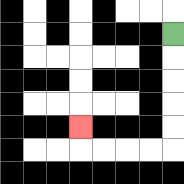{'start': '[7, 1]', 'end': '[3, 5]', 'path_directions': 'D,D,D,D,D,L,L,L,L,U', 'path_coordinates': '[[7, 1], [7, 2], [7, 3], [7, 4], [7, 5], [7, 6], [6, 6], [5, 6], [4, 6], [3, 6], [3, 5]]'}